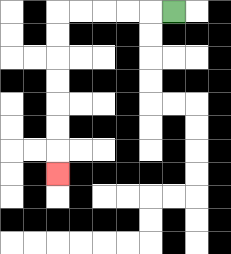{'start': '[7, 0]', 'end': '[2, 7]', 'path_directions': 'L,L,L,L,L,D,D,D,D,D,D,D', 'path_coordinates': '[[7, 0], [6, 0], [5, 0], [4, 0], [3, 0], [2, 0], [2, 1], [2, 2], [2, 3], [2, 4], [2, 5], [2, 6], [2, 7]]'}